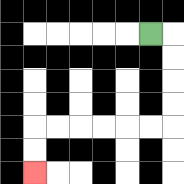{'start': '[6, 1]', 'end': '[1, 7]', 'path_directions': 'R,D,D,D,D,L,L,L,L,L,L,D,D', 'path_coordinates': '[[6, 1], [7, 1], [7, 2], [7, 3], [7, 4], [7, 5], [6, 5], [5, 5], [4, 5], [3, 5], [2, 5], [1, 5], [1, 6], [1, 7]]'}